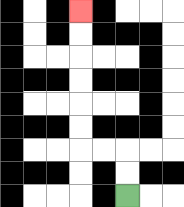{'start': '[5, 8]', 'end': '[3, 0]', 'path_directions': 'U,U,L,L,U,U,U,U,U,U', 'path_coordinates': '[[5, 8], [5, 7], [5, 6], [4, 6], [3, 6], [3, 5], [3, 4], [3, 3], [3, 2], [3, 1], [3, 0]]'}